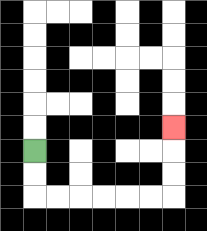{'start': '[1, 6]', 'end': '[7, 5]', 'path_directions': 'D,D,R,R,R,R,R,R,U,U,U', 'path_coordinates': '[[1, 6], [1, 7], [1, 8], [2, 8], [3, 8], [4, 8], [5, 8], [6, 8], [7, 8], [7, 7], [7, 6], [7, 5]]'}